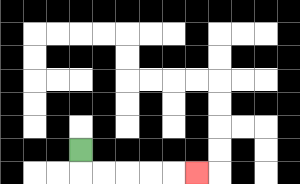{'start': '[3, 6]', 'end': '[8, 7]', 'path_directions': 'D,R,R,R,R,R', 'path_coordinates': '[[3, 6], [3, 7], [4, 7], [5, 7], [6, 7], [7, 7], [8, 7]]'}